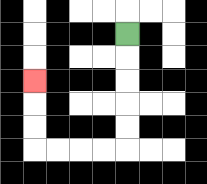{'start': '[5, 1]', 'end': '[1, 3]', 'path_directions': 'D,D,D,D,D,L,L,L,L,U,U,U', 'path_coordinates': '[[5, 1], [5, 2], [5, 3], [5, 4], [5, 5], [5, 6], [4, 6], [3, 6], [2, 6], [1, 6], [1, 5], [1, 4], [1, 3]]'}